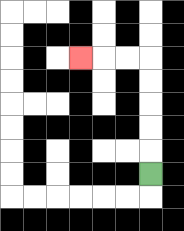{'start': '[6, 7]', 'end': '[3, 2]', 'path_directions': 'U,U,U,U,U,L,L,L', 'path_coordinates': '[[6, 7], [6, 6], [6, 5], [6, 4], [6, 3], [6, 2], [5, 2], [4, 2], [3, 2]]'}